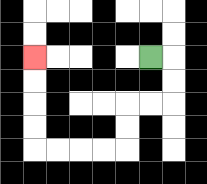{'start': '[6, 2]', 'end': '[1, 2]', 'path_directions': 'R,D,D,L,L,D,D,L,L,L,L,U,U,U,U', 'path_coordinates': '[[6, 2], [7, 2], [7, 3], [7, 4], [6, 4], [5, 4], [5, 5], [5, 6], [4, 6], [3, 6], [2, 6], [1, 6], [1, 5], [1, 4], [1, 3], [1, 2]]'}